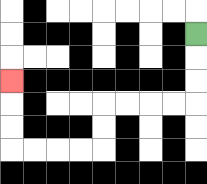{'start': '[8, 1]', 'end': '[0, 3]', 'path_directions': 'D,D,D,L,L,L,L,D,D,L,L,L,L,U,U,U', 'path_coordinates': '[[8, 1], [8, 2], [8, 3], [8, 4], [7, 4], [6, 4], [5, 4], [4, 4], [4, 5], [4, 6], [3, 6], [2, 6], [1, 6], [0, 6], [0, 5], [0, 4], [0, 3]]'}